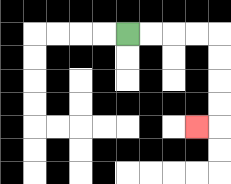{'start': '[5, 1]', 'end': '[8, 5]', 'path_directions': 'R,R,R,R,D,D,D,D,L', 'path_coordinates': '[[5, 1], [6, 1], [7, 1], [8, 1], [9, 1], [9, 2], [9, 3], [9, 4], [9, 5], [8, 5]]'}